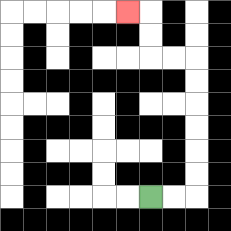{'start': '[6, 8]', 'end': '[5, 0]', 'path_directions': 'R,R,U,U,U,U,U,U,L,L,U,U,L', 'path_coordinates': '[[6, 8], [7, 8], [8, 8], [8, 7], [8, 6], [8, 5], [8, 4], [8, 3], [8, 2], [7, 2], [6, 2], [6, 1], [6, 0], [5, 0]]'}